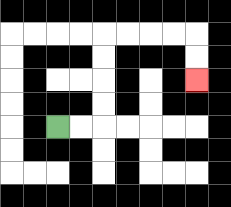{'start': '[2, 5]', 'end': '[8, 3]', 'path_directions': 'R,R,U,U,U,U,R,R,R,R,D,D', 'path_coordinates': '[[2, 5], [3, 5], [4, 5], [4, 4], [4, 3], [4, 2], [4, 1], [5, 1], [6, 1], [7, 1], [8, 1], [8, 2], [8, 3]]'}